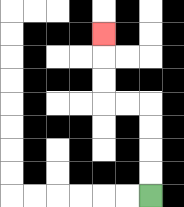{'start': '[6, 8]', 'end': '[4, 1]', 'path_directions': 'U,U,U,U,L,L,U,U,U', 'path_coordinates': '[[6, 8], [6, 7], [6, 6], [6, 5], [6, 4], [5, 4], [4, 4], [4, 3], [4, 2], [4, 1]]'}